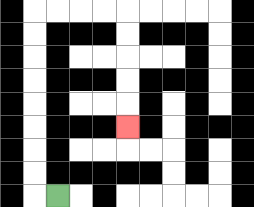{'start': '[2, 8]', 'end': '[5, 5]', 'path_directions': 'L,U,U,U,U,U,U,U,U,R,R,R,R,D,D,D,D,D', 'path_coordinates': '[[2, 8], [1, 8], [1, 7], [1, 6], [1, 5], [1, 4], [1, 3], [1, 2], [1, 1], [1, 0], [2, 0], [3, 0], [4, 0], [5, 0], [5, 1], [5, 2], [5, 3], [5, 4], [5, 5]]'}